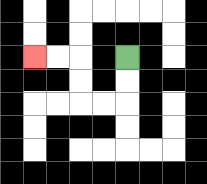{'start': '[5, 2]', 'end': '[1, 2]', 'path_directions': 'D,D,L,L,U,U,L,L', 'path_coordinates': '[[5, 2], [5, 3], [5, 4], [4, 4], [3, 4], [3, 3], [3, 2], [2, 2], [1, 2]]'}